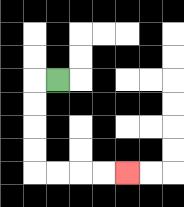{'start': '[2, 3]', 'end': '[5, 7]', 'path_directions': 'L,D,D,D,D,R,R,R,R', 'path_coordinates': '[[2, 3], [1, 3], [1, 4], [1, 5], [1, 6], [1, 7], [2, 7], [3, 7], [4, 7], [5, 7]]'}